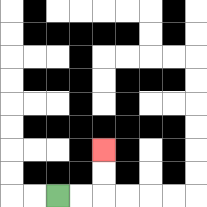{'start': '[2, 8]', 'end': '[4, 6]', 'path_directions': 'R,R,U,U', 'path_coordinates': '[[2, 8], [3, 8], [4, 8], [4, 7], [4, 6]]'}